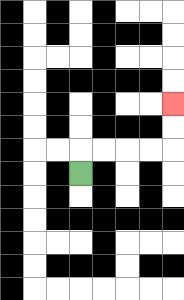{'start': '[3, 7]', 'end': '[7, 4]', 'path_directions': 'U,R,R,R,R,U,U', 'path_coordinates': '[[3, 7], [3, 6], [4, 6], [5, 6], [6, 6], [7, 6], [7, 5], [7, 4]]'}